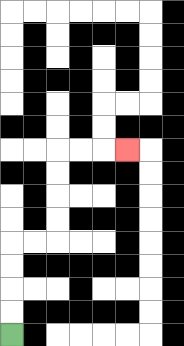{'start': '[0, 14]', 'end': '[5, 6]', 'path_directions': 'U,U,U,U,R,R,U,U,U,U,R,R,R', 'path_coordinates': '[[0, 14], [0, 13], [0, 12], [0, 11], [0, 10], [1, 10], [2, 10], [2, 9], [2, 8], [2, 7], [2, 6], [3, 6], [4, 6], [5, 6]]'}